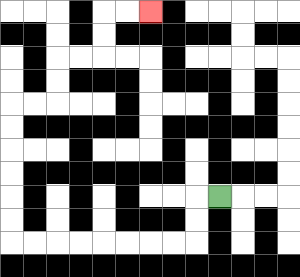{'start': '[9, 8]', 'end': '[6, 0]', 'path_directions': 'L,D,D,L,L,L,L,L,L,L,L,U,U,U,U,U,U,R,R,U,U,R,R,U,U,R,R', 'path_coordinates': '[[9, 8], [8, 8], [8, 9], [8, 10], [7, 10], [6, 10], [5, 10], [4, 10], [3, 10], [2, 10], [1, 10], [0, 10], [0, 9], [0, 8], [0, 7], [0, 6], [0, 5], [0, 4], [1, 4], [2, 4], [2, 3], [2, 2], [3, 2], [4, 2], [4, 1], [4, 0], [5, 0], [6, 0]]'}